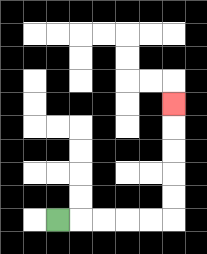{'start': '[2, 9]', 'end': '[7, 4]', 'path_directions': 'R,R,R,R,R,U,U,U,U,U', 'path_coordinates': '[[2, 9], [3, 9], [4, 9], [5, 9], [6, 9], [7, 9], [7, 8], [7, 7], [7, 6], [7, 5], [7, 4]]'}